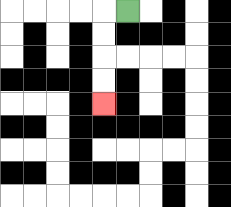{'start': '[5, 0]', 'end': '[4, 4]', 'path_directions': 'L,D,D,D,D', 'path_coordinates': '[[5, 0], [4, 0], [4, 1], [4, 2], [4, 3], [4, 4]]'}